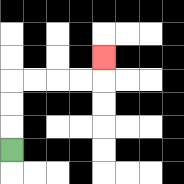{'start': '[0, 6]', 'end': '[4, 2]', 'path_directions': 'U,U,U,R,R,R,R,U', 'path_coordinates': '[[0, 6], [0, 5], [0, 4], [0, 3], [1, 3], [2, 3], [3, 3], [4, 3], [4, 2]]'}